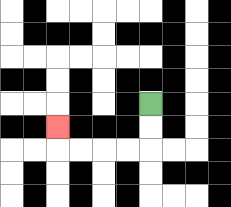{'start': '[6, 4]', 'end': '[2, 5]', 'path_directions': 'D,D,L,L,L,L,U', 'path_coordinates': '[[6, 4], [6, 5], [6, 6], [5, 6], [4, 6], [3, 6], [2, 6], [2, 5]]'}